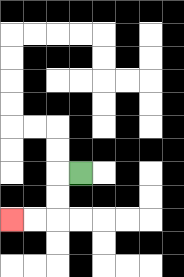{'start': '[3, 7]', 'end': '[0, 9]', 'path_directions': 'L,D,D,L,L', 'path_coordinates': '[[3, 7], [2, 7], [2, 8], [2, 9], [1, 9], [0, 9]]'}